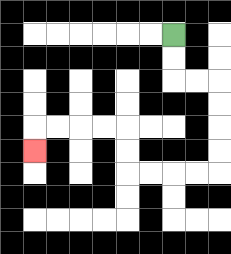{'start': '[7, 1]', 'end': '[1, 6]', 'path_directions': 'D,D,R,R,D,D,D,D,L,L,L,L,U,U,L,L,L,L,D', 'path_coordinates': '[[7, 1], [7, 2], [7, 3], [8, 3], [9, 3], [9, 4], [9, 5], [9, 6], [9, 7], [8, 7], [7, 7], [6, 7], [5, 7], [5, 6], [5, 5], [4, 5], [3, 5], [2, 5], [1, 5], [1, 6]]'}